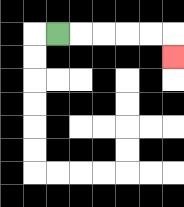{'start': '[2, 1]', 'end': '[7, 2]', 'path_directions': 'R,R,R,R,R,D', 'path_coordinates': '[[2, 1], [3, 1], [4, 1], [5, 1], [6, 1], [7, 1], [7, 2]]'}